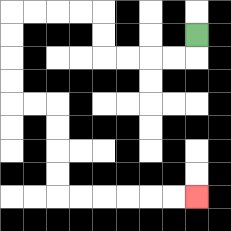{'start': '[8, 1]', 'end': '[8, 8]', 'path_directions': 'D,L,L,L,L,U,U,L,L,L,L,D,D,D,D,R,R,D,D,D,D,R,R,R,R,R,R', 'path_coordinates': '[[8, 1], [8, 2], [7, 2], [6, 2], [5, 2], [4, 2], [4, 1], [4, 0], [3, 0], [2, 0], [1, 0], [0, 0], [0, 1], [0, 2], [0, 3], [0, 4], [1, 4], [2, 4], [2, 5], [2, 6], [2, 7], [2, 8], [3, 8], [4, 8], [5, 8], [6, 8], [7, 8], [8, 8]]'}